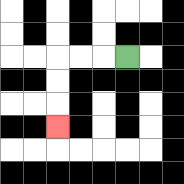{'start': '[5, 2]', 'end': '[2, 5]', 'path_directions': 'L,L,L,D,D,D', 'path_coordinates': '[[5, 2], [4, 2], [3, 2], [2, 2], [2, 3], [2, 4], [2, 5]]'}